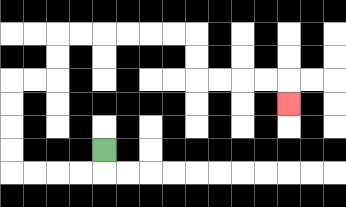{'start': '[4, 6]', 'end': '[12, 4]', 'path_directions': 'D,L,L,L,L,U,U,U,U,R,R,U,U,R,R,R,R,R,R,D,D,R,R,R,R,D', 'path_coordinates': '[[4, 6], [4, 7], [3, 7], [2, 7], [1, 7], [0, 7], [0, 6], [0, 5], [0, 4], [0, 3], [1, 3], [2, 3], [2, 2], [2, 1], [3, 1], [4, 1], [5, 1], [6, 1], [7, 1], [8, 1], [8, 2], [8, 3], [9, 3], [10, 3], [11, 3], [12, 3], [12, 4]]'}